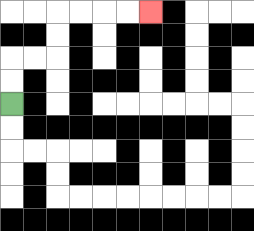{'start': '[0, 4]', 'end': '[6, 0]', 'path_directions': 'U,U,R,R,U,U,R,R,R,R', 'path_coordinates': '[[0, 4], [0, 3], [0, 2], [1, 2], [2, 2], [2, 1], [2, 0], [3, 0], [4, 0], [5, 0], [6, 0]]'}